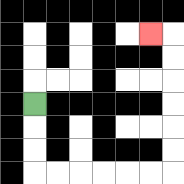{'start': '[1, 4]', 'end': '[6, 1]', 'path_directions': 'D,D,D,R,R,R,R,R,R,U,U,U,U,U,U,L', 'path_coordinates': '[[1, 4], [1, 5], [1, 6], [1, 7], [2, 7], [3, 7], [4, 7], [5, 7], [6, 7], [7, 7], [7, 6], [7, 5], [7, 4], [7, 3], [7, 2], [7, 1], [6, 1]]'}